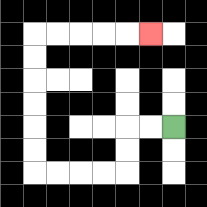{'start': '[7, 5]', 'end': '[6, 1]', 'path_directions': 'L,L,D,D,L,L,L,L,U,U,U,U,U,U,R,R,R,R,R', 'path_coordinates': '[[7, 5], [6, 5], [5, 5], [5, 6], [5, 7], [4, 7], [3, 7], [2, 7], [1, 7], [1, 6], [1, 5], [1, 4], [1, 3], [1, 2], [1, 1], [2, 1], [3, 1], [4, 1], [5, 1], [6, 1]]'}